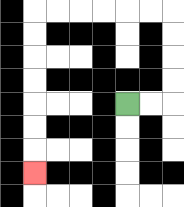{'start': '[5, 4]', 'end': '[1, 7]', 'path_directions': 'R,R,U,U,U,U,L,L,L,L,L,L,D,D,D,D,D,D,D', 'path_coordinates': '[[5, 4], [6, 4], [7, 4], [7, 3], [7, 2], [7, 1], [7, 0], [6, 0], [5, 0], [4, 0], [3, 0], [2, 0], [1, 0], [1, 1], [1, 2], [1, 3], [1, 4], [1, 5], [1, 6], [1, 7]]'}